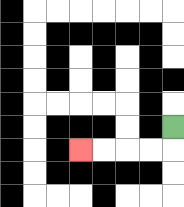{'start': '[7, 5]', 'end': '[3, 6]', 'path_directions': 'D,L,L,L,L', 'path_coordinates': '[[7, 5], [7, 6], [6, 6], [5, 6], [4, 6], [3, 6]]'}